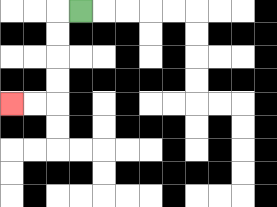{'start': '[3, 0]', 'end': '[0, 4]', 'path_directions': 'L,D,D,D,D,L,L', 'path_coordinates': '[[3, 0], [2, 0], [2, 1], [2, 2], [2, 3], [2, 4], [1, 4], [0, 4]]'}